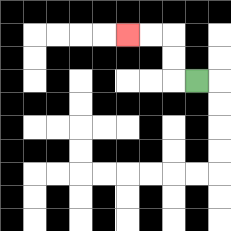{'start': '[8, 3]', 'end': '[5, 1]', 'path_directions': 'L,U,U,L,L', 'path_coordinates': '[[8, 3], [7, 3], [7, 2], [7, 1], [6, 1], [5, 1]]'}